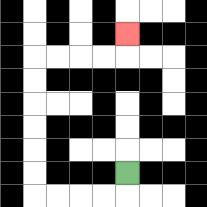{'start': '[5, 7]', 'end': '[5, 1]', 'path_directions': 'D,L,L,L,L,U,U,U,U,U,U,R,R,R,R,U', 'path_coordinates': '[[5, 7], [5, 8], [4, 8], [3, 8], [2, 8], [1, 8], [1, 7], [1, 6], [1, 5], [1, 4], [1, 3], [1, 2], [2, 2], [3, 2], [4, 2], [5, 2], [5, 1]]'}